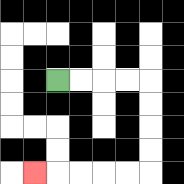{'start': '[2, 3]', 'end': '[1, 7]', 'path_directions': 'R,R,R,R,D,D,D,D,L,L,L,L,L', 'path_coordinates': '[[2, 3], [3, 3], [4, 3], [5, 3], [6, 3], [6, 4], [6, 5], [6, 6], [6, 7], [5, 7], [4, 7], [3, 7], [2, 7], [1, 7]]'}